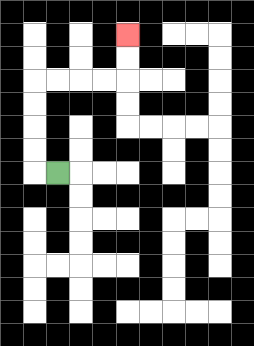{'start': '[2, 7]', 'end': '[5, 1]', 'path_directions': 'L,U,U,U,U,R,R,R,R,U,U', 'path_coordinates': '[[2, 7], [1, 7], [1, 6], [1, 5], [1, 4], [1, 3], [2, 3], [3, 3], [4, 3], [5, 3], [5, 2], [5, 1]]'}